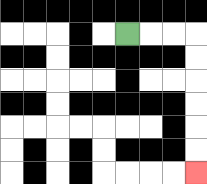{'start': '[5, 1]', 'end': '[8, 7]', 'path_directions': 'R,R,R,D,D,D,D,D,D', 'path_coordinates': '[[5, 1], [6, 1], [7, 1], [8, 1], [8, 2], [8, 3], [8, 4], [8, 5], [8, 6], [8, 7]]'}